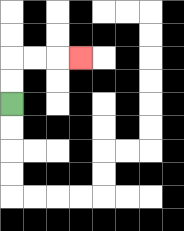{'start': '[0, 4]', 'end': '[3, 2]', 'path_directions': 'U,U,R,R,R', 'path_coordinates': '[[0, 4], [0, 3], [0, 2], [1, 2], [2, 2], [3, 2]]'}